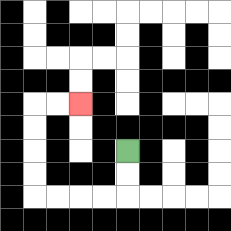{'start': '[5, 6]', 'end': '[3, 4]', 'path_directions': 'D,D,L,L,L,L,U,U,U,U,R,R', 'path_coordinates': '[[5, 6], [5, 7], [5, 8], [4, 8], [3, 8], [2, 8], [1, 8], [1, 7], [1, 6], [1, 5], [1, 4], [2, 4], [3, 4]]'}